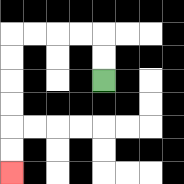{'start': '[4, 3]', 'end': '[0, 7]', 'path_directions': 'U,U,L,L,L,L,D,D,D,D,D,D', 'path_coordinates': '[[4, 3], [4, 2], [4, 1], [3, 1], [2, 1], [1, 1], [0, 1], [0, 2], [0, 3], [0, 4], [0, 5], [0, 6], [0, 7]]'}